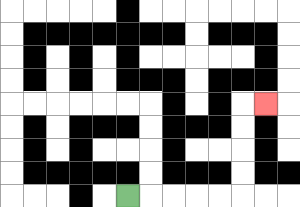{'start': '[5, 8]', 'end': '[11, 4]', 'path_directions': 'R,R,R,R,R,U,U,U,U,R', 'path_coordinates': '[[5, 8], [6, 8], [7, 8], [8, 8], [9, 8], [10, 8], [10, 7], [10, 6], [10, 5], [10, 4], [11, 4]]'}